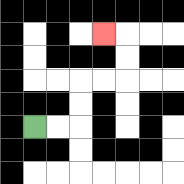{'start': '[1, 5]', 'end': '[4, 1]', 'path_directions': 'R,R,U,U,R,R,U,U,L', 'path_coordinates': '[[1, 5], [2, 5], [3, 5], [3, 4], [3, 3], [4, 3], [5, 3], [5, 2], [5, 1], [4, 1]]'}